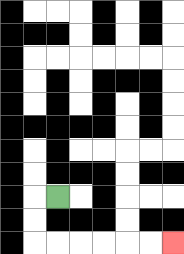{'start': '[2, 8]', 'end': '[7, 10]', 'path_directions': 'L,D,D,R,R,R,R,R,R', 'path_coordinates': '[[2, 8], [1, 8], [1, 9], [1, 10], [2, 10], [3, 10], [4, 10], [5, 10], [6, 10], [7, 10]]'}